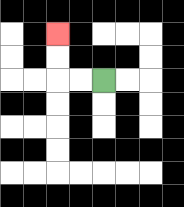{'start': '[4, 3]', 'end': '[2, 1]', 'path_directions': 'L,L,U,U', 'path_coordinates': '[[4, 3], [3, 3], [2, 3], [2, 2], [2, 1]]'}